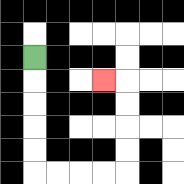{'start': '[1, 2]', 'end': '[4, 3]', 'path_directions': 'D,D,D,D,D,R,R,R,R,U,U,U,U,L', 'path_coordinates': '[[1, 2], [1, 3], [1, 4], [1, 5], [1, 6], [1, 7], [2, 7], [3, 7], [4, 7], [5, 7], [5, 6], [5, 5], [5, 4], [5, 3], [4, 3]]'}